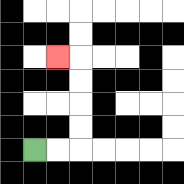{'start': '[1, 6]', 'end': '[2, 2]', 'path_directions': 'R,R,U,U,U,U,L', 'path_coordinates': '[[1, 6], [2, 6], [3, 6], [3, 5], [3, 4], [3, 3], [3, 2], [2, 2]]'}